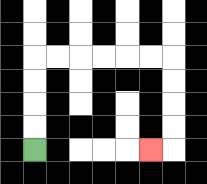{'start': '[1, 6]', 'end': '[6, 6]', 'path_directions': 'U,U,U,U,R,R,R,R,R,R,D,D,D,D,L', 'path_coordinates': '[[1, 6], [1, 5], [1, 4], [1, 3], [1, 2], [2, 2], [3, 2], [4, 2], [5, 2], [6, 2], [7, 2], [7, 3], [7, 4], [7, 5], [7, 6], [6, 6]]'}